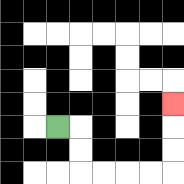{'start': '[2, 5]', 'end': '[7, 4]', 'path_directions': 'R,D,D,R,R,R,R,U,U,U', 'path_coordinates': '[[2, 5], [3, 5], [3, 6], [3, 7], [4, 7], [5, 7], [6, 7], [7, 7], [7, 6], [7, 5], [7, 4]]'}